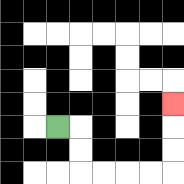{'start': '[2, 5]', 'end': '[7, 4]', 'path_directions': 'R,D,D,R,R,R,R,U,U,U', 'path_coordinates': '[[2, 5], [3, 5], [3, 6], [3, 7], [4, 7], [5, 7], [6, 7], [7, 7], [7, 6], [7, 5], [7, 4]]'}